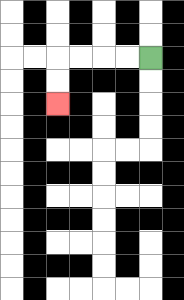{'start': '[6, 2]', 'end': '[2, 4]', 'path_directions': 'L,L,L,L,D,D', 'path_coordinates': '[[6, 2], [5, 2], [4, 2], [3, 2], [2, 2], [2, 3], [2, 4]]'}